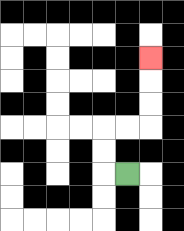{'start': '[5, 7]', 'end': '[6, 2]', 'path_directions': 'L,U,U,R,R,U,U,U', 'path_coordinates': '[[5, 7], [4, 7], [4, 6], [4, 5], [5, 5], [6, 5], [6, 4], [6, 3], [6, 2]]'}